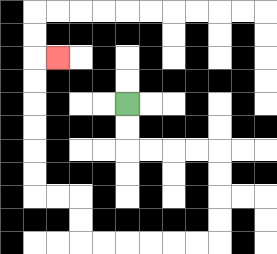{'start': '[5, 4]', 'end': '[2, 2]', 'path_directions': 'D,D,R,R,R,R,D,D,D,D,L,L,L,L,L,L,U,U,L,L,U,U,U,U,U,U,R', 'path_coordinates': '[[5, 4], [5, 5], [5, 6], [6, 6], [7, 6], [8, 6], [9, 6], [9, 7], [9, 8], [9, 9], [9, 10], [8, 10], [7, 10], [6, 10], [5, 10], [4, 10], [3, 10], [3, 9], [3, 8], [2, 8], [1, 8], [1, 7], [1, 6], [1, 5], [1, 4], [1, 3], [1, 2], [2, 2]]'}